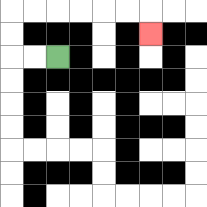{'start': '[2, 2]', 'end': '[6, 1]', 'path_directions': 'L,L,U,U,R,R,R,R,R,R,D', 'path_coordinates': '[[2, 2], [1, 2], [0, 2], [0, 1], [0, 0], [1, 0], [2, 0], [3, 0], [4, 0], [5, 0], [6, 0], [6, 1]]'}